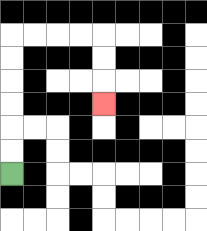{'start': '[0, 7]', 'end': '[4, 4]', 'path_directions': 'U,U,U,U,U,U,R,R,R,R,D,D,D', 'path_coordinates': '[[0, 7], [0, 6], [0, 5], [0, 4], [0, 3], [0, 2], [0, 1], [1, 1], [2, 1], [3, 1], [4, 1], [4, 2], [4, 3], [4, 4]]'}